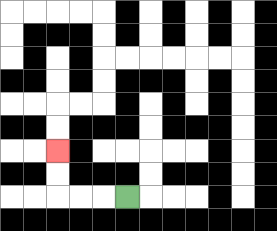{'start': '[5, 8]', 'end': '[2, 6]', 'path_directions': 'L,L,L,U,U', 'path_coordinates': '[[5, 8], [4, 8], [3, 8], [2, 8], [2, 7], [2, 6]]'}